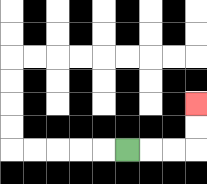{'start': '[5, 6]', 'end': '[8, 4]', 'path_directions': 'R,R,R,U,U', 'path_coordinates': '[[5, 6], [6, 6], [7, 6], [8, 6], [8, 5], [8, 4]]'}